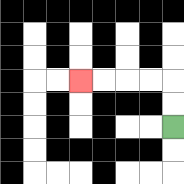{'start': '[7, 5]', 'end': '[3, 3]', 'path_directions': 'U,U,L,L,L,L', 'path_coordinates': '[[7, 5], [7, 4], [7, 3], [6, 3], [5, 3], [4, 3], [3, 3]]'}